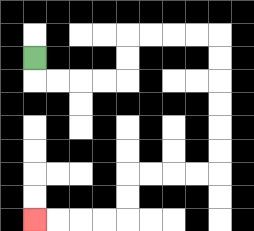{'start': '[1, 2]', 'end': '[1, 9]', 'path_directions': 'D,R,R,R,R,U,U,R,R,R,R,D,D,D,D,D,D,L,L,L,L,D,D,L,L,L,L', 'path_coordinates': '[[1, 2], [1, 3], [2, 3], [3, 3], [4, 3], [5, 3], [5, 2], [5, 1], [6, 1], [7, 1], [8, 1], [9, 1], [9, 2], [9, 3], [9, 4], [9, 5], [9, 6], [9, 7], [8, 7], [7, 7], [6, 7], [5, 7], [5, 8], [5, 9], [4, 9], [3, 9], [2, 9], [1, 9]]'}